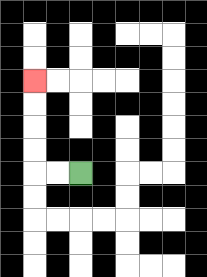{'start': '[3, 7]', 'end': '[1, 3]', 'path_directions': 'L,L,U,U,U,U', 'path_coordinates': '[[3, 7], [2, 7], [1, 7], [1, 6], [1, 5], [1, 4], [1, 3]]'}